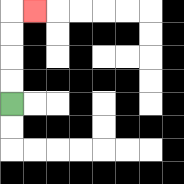{'start': '[0, 4]', 'end': '[1, 0]', 'path_directions': 'U,U,U,U,R', 'path_coordinates': '[[0, 4], [0, 3], [0, 2], [0, 1], [0, 0], [1, 0]]'}